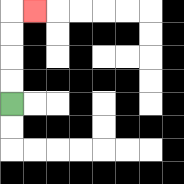{'start': '[0, 4]', 'end': '[1, 0]', 'path_directions': 'U,U,U,U,R', 'path_coordinates': '[[0, 4], [0, 3], [0, 2], [0, 1], [0, 0], [1, 0]]'}